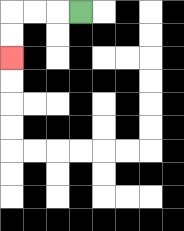{'start': '[3, 0]', 'end': '[0, 2]', 'path_directions': 'L,L,L,D,D', 'path_coordinates': '[[3, 0], [2, 0], [1, 0], [0, 0], [0, 1], [0, 2]]'}